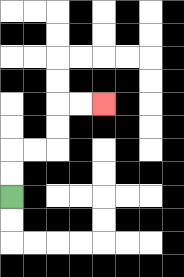{'start': '[0, 8]', 'end': '[4, 4]', 'path_directions': 'U,U,R,R,U,U,R,R', 'path_coordinates': '[[0, 8], [0, 7], [0, 6], [1, 6], [2, 6], [2, 5], [2, 4], [3, 4], [4, 4]]'}